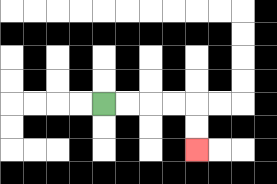{'start': '[4, 4]', 'end': '[8, 6]', 'path_directions': 'R,R,R,R,D,D', 'path_coordinates': '[[4, 4], [5, 4], [6, 4], [7, 4], [8, 4], [8, 5], [8, 6]]'}